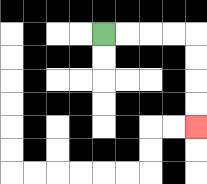{'start': '[4, 1]', 'end': '[8, 5]', 'path_directions': 'R,R,R,R,D,D,D,D', 'path_coordinates': '[[4, 1], [5, 1], [6, 1], [7, 1], [8, 1], [8, 2], [8, 3], [8, 4], [8, 5]]'}